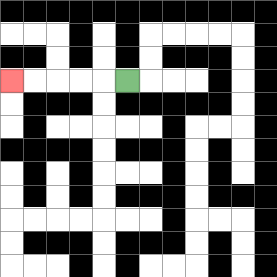{'start': '[5, 3]', 'end': '[0, 3]', 'path_directions': 'L,L,L,L,L', 'path_coordinates': '[[5, 3], [4, 3], [3, 3], [2, 3], [1, 3], [0, 3]]'}